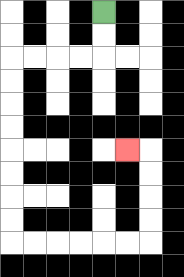{'start': '[4, 0]', 'end': '[5, 6]', 'path_directions': 'D,D,L,L,L,L,D,D,D,D,D,D,D,D,R,R,R,R,R,R,U,U,U,U,L', 'path_coordinates': '[[4, 0], [4, 1], [4, 2], [3, 2], [2, 2], [1, 2], [0, 2], [0, 3], [0, 4], [0, 5], [0, 6], [0, 7], [0, 8], [0, 9], [0, 10], [1, 10], [2, 10], [3, 10], [4, 10], [5, 10], [6, 10], [6, 9], [6, 8], [6, 7], [6, 6], [5, 6]]'}